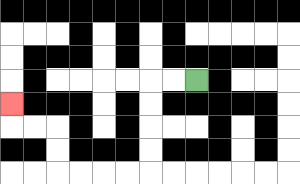{'start': '[8, 3]', 'end': '[0, 4]', 'path_directions': 'L,L,D,D,D,D,L,L,L,L,U,U,L,L,U', 'path_coordinates': '[[8, 3], [7, 3], [6, 3], [6, 4], [6, 5], [6, 6], [6, 7], [5, 7], [4, 7], [3, 7], [2, 7], [2, 6], [2, 5], [1, 5], [0, 5], [0, 4]]'}